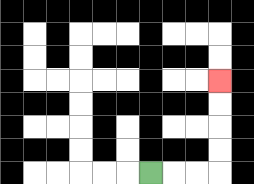{'start': '[6, 7]', 'end': '[9, 3]', 'path_directions': 'R,R,R,U,U,U,U', 'path_coordinates': '[[6, 7], [7, 7], [8, 7], [9, 7], [9, 6], [9, 5], [9, 4], [9, 3]]'}